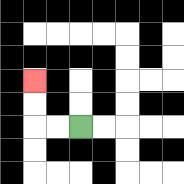{'start': '[3, 5]', 'end': '[1, 3]', 'path_directions': 'L,L,U,U', 'path_coordinates': '[[3, 5], [2, 5], [1, 5], [1, 4], [1, 3]]'}